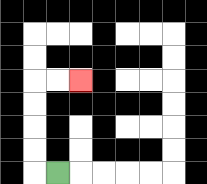{'start': '[2, 7]', 'end': '[3, 3]', 'path_directions': 'L,U,U,U,U,R,R', 'path_coordinates': '[[2, 7], [1, 7], [1, 6], [1, 5], [1, 4], [1, 3], [2, 3], [3, 3]]'}